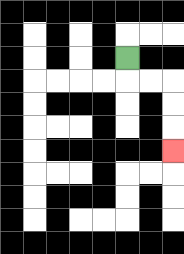{'start': '[5, 2]', 'end': '[7, 6]', 'path_directions': 'D,R,R,D,D,D', 'path_coordinates': '[[5, 2], [5, 3], [6, 3], [7, 3], [7, 4], [7, 5], [7, 6]]'}